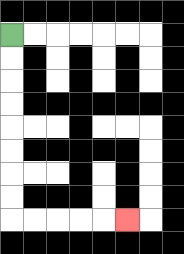{'start': '[0, 1]', 'end': '[5, 9]', 'path_directions': 'D,D,D,D,D,D,D,D,R,R,R,R,R', 'path_coordinates': '[[0, 1], [0, 2], [0, 3], [0, 4], [0, 5], [0, 6], [0, 7], [0, 8], [0, 9], [1, 9], [2, 9], [3, 9], [4, 9], [5, 9]]'}